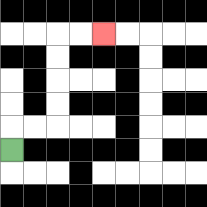{'start': '[0, 6]', 'end': '[4, 1]', 'path_directions': 'U,R,R,U,U,U,U,R,R', 'path_coordinates': '[[0, 6], [0, 5], [1, 5], [2, 5], [2, 4], [2, 3], [2, 2], [2, 1], [3, 1], [4, 1]]'}